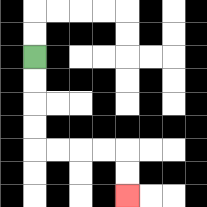{'start': '[1, 2]', 'end': '[5, 8]', 'path_directions': 'D,D,D,D,R,R,R,R,D,D', 'path_coordinates': '[[1, 2], [1, 3], [1, 4], [1, 5], [1, 6], [2, 6], [3, 6], [4, 6], [5, 6], [5, 7], [5, 8]]'}